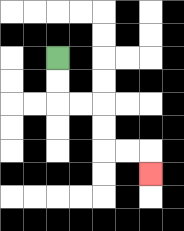{'start': '[2, 2]', 'end': '[6, 7]', 'path_directions': 'D,D,R,R,D,D,R,R,D', 'path_coordinates': '[[2, 2], [2, 3], [2, 4], [3, 4], [4, 4], [4, 5], [4, 6], [5, 6], [6, 6], [6, 7]]'}